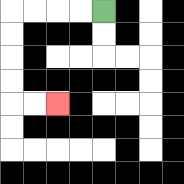{'start': '[4, 0]', 'end': '[2, 4]', 'path_directions': 'L,L,L,L,D,D,D,D,R,R', 'path_coordinates': '[[4, 0], [3, 0], [2, 0], [1, 0], [0, 0], [0, 1], [0, 2], [0, 3], [0, 4], [1, 4], [2, 4]]'}